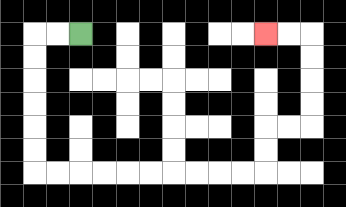{'start': '[3, 1]', 'end': '[11, 1]', 'path_directions': 'L,L,D,D,D,D,D,D,R,R,R,R,R,R,R,R,R,R,U,U,R,R,U,U,U,U,L,L', 'path_coordinates': '[[3, 1], [2, 1], [1, 1], [1, 2], [1, 3], [1, 4], [1, 5], [1, 6], [1, 7], [2, 7], [3, 7], [4, 7], [5, 7], [6, 7], [7, 7], [8, 7], [9, 7], [10, 7], [11, 7], [11, 6], [11, 5], [12, 5], [13, 5], [13, 4], [13, 3], [13, 2], [13, 1], [12, 1], [11, 1]]'}